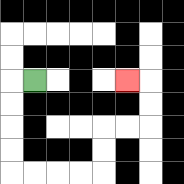{'start': '[1, 3]', 'end': '[5, 3]', 'path_directions': 'L,D,D,D,D,R,R,R,R,U,U,R,R,U,U,L', 'path_coordinates': '[[1, 3], [0, 3], [0, 4], [0, 5], [0, 6], [0, 7], [1, 7], [2, 7], [3, 7], [4, 7], [4, 6], [4, 5], [5, 5], [6, 5], [6, 4], [6, 3], [5, 3]]'}